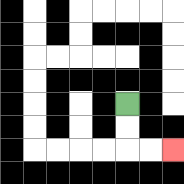{'start': '[5, 4]', 'end': '[7, 6]', 'path_directions': 'D,D,R,R', 'path_coordinates': '[[5, 4], [5, 5], [5, 6], [6, 6], [7, 6]]'}